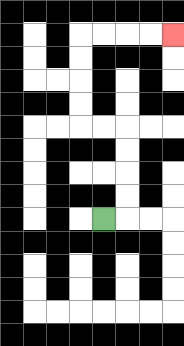{'start': '[4, 9]', 'end': '[7, 1]', 'path_directions': 'R,U,U,U,U,L,L,U,U,U,U,R,R,R,R', 'path_coordinates': '[[4, 9], [5, 9], [5, 8], [5, 7], [5, 6], [5, 5], [4, 5], [3, 5], [3, 4], [3, 3], [3, 2], [3, 1], [4, 1], [5, 1], [6, 1], [7, 1]]'}